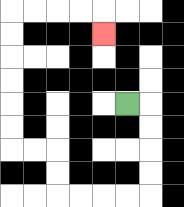{'start': '[5, 4]', 'end': '[4, 1]', 'path_directions': 'R,D,D,D,D,L,L,L,L,U,U,L,L,U,U,U,U,U,U,R,R,R,R,D', 'path_coordinates': '[[5, 4], [6, 4], [6, 5], [6, 6], [6, 7], [6, 8], [5, 8], [4, 8], [3, 8], [2, 8], [2, 7], [2, 6], [1, 6], [0, 6], [0, 5], [0, 4], [0, 3], [0, 2], [0, 1], [0, 0], [1, 0], [2, 0], [3, 0], [4, 0], [4, 1]]'}